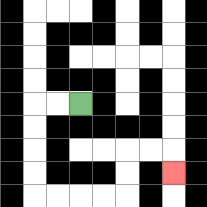{'start': '[3, 4]', 'end': '[7, 7]', 'path_directions': 'L,L,D,D,D,D,R,R,R,R,U,U,R,R,D', 'path_coordinates': '[[3, 4], [2, 4], [1, 4], [1, 5], [1, 6], [1, 7], [1, 8], [2, 8], [3, 8], [4, 8], [5, 8], [5, 7], [5, 6], [6, 6], [7, 6], [7, 7]]'}